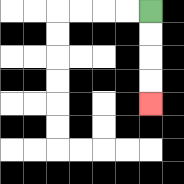{'start': '[6, 0]', 'end': '[6, 4]', 'path_directions': 'D,D,D,D', 'path_coordinates': '[[6, 0], [6, 1], [6, 2], [6, 3], [6, 4]]'}